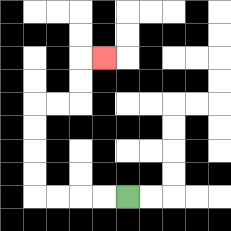{'start': '[5, 8]', 'end': '[4, 2]', 'path_directions': 'L,L,L,L,U,U,U,U,R,R,U,U,R', 'path_coordinates': '[[5, 8], [4, 8], [3, 8], [2, 8], [1, 8], [1, 7], [1, 6], [1, 5], [1, 4], [2, 4], [3, 4], [3, 3], [3, 2], [4, 2]]'}